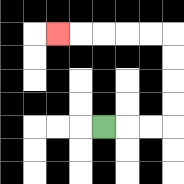{'start': '[4, 5]', 'end': '[2, 1]', 'path_directions': 'R,R,R,U,U,U,U,L,L,L,L,L', 'path_coordinates': '[[4, 5], [5, 5], [6, 5], [7, 5], [7, 4], [7, 3], [7, 2], [7, 1], [6, 1], [5, 1], [4, 1], [3, 1], [2, 1]]'}